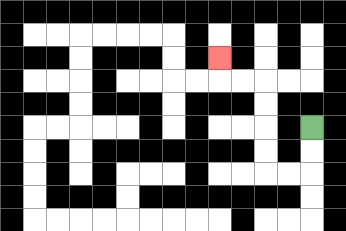{'start': '[13, 5]', 'end': '[9, 2]', 'path_directions': 'D,D,L,L,U,U,U,U,L,L,U', 'path_coordinates': '[[13, 5], [13, 6], [13, 7], [12, 7], [11, 7], [11, 6], [11, 5], [11, 4], [11, 3], [10, 3], [9, 3], [9, 2]]'}